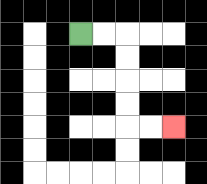{'start': '[3, 1]', 'end': '[7, 5]', 'path_directions': 'R,R,D,D,D,D,R,R', 'path_coordinates': '[[3, 1], [4, 1], [5, 1], [5, 2], [5, 3], [5, 4], [5, 5], [6, 5], [7, 5]]'}